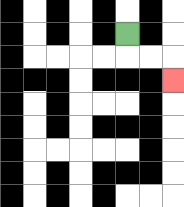{'start': '[5, 1]', 'end': '[7, 3]', 'path_directions': 'D,R,R,D', 'path_coordinates': '[[5, 1], [5, 2], [6, 2], [7, 2], [7, 3]]'}